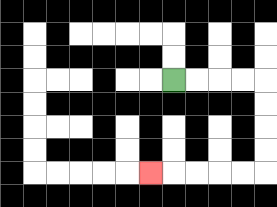{'start': '[7, 3]', 'end': '[6, 7]', 'path_directions': 'R,R,R,R,D,D,D,D,L,L,L,L,L', 'path_coordinates': '[[7, 3], [8, 3], [9, 3], [10, 3], [11, 3], [11, 4], [11, 5], [11, 6], [11, 7], [10, 7], [9, 7], [8, 7], [7, 7], [6, 7]]'}